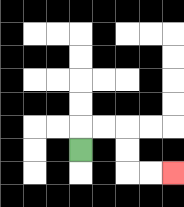{'start': '[3, 6]', 'end': '[7, 7]', 'path_directions': 'U,R,R,D,D,R,R', 'path_coordinates': '[[3, 6], [3, 5], [4, 5], [5, 5], [5, 6], [5, 7], [6, 7], [7, 7]]'}